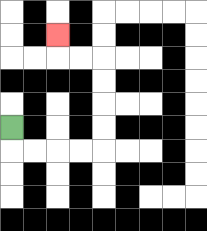{'start': '[0, 5]', 'end': '[2, 1]', 'path_directions': 'D,R,R,R,R,U,U,U,U,L,L,U', 'path_coordinates': '[[0, 5], [0, 6], [1, 6], [2, 6], [3, 6], [4, 6], [4, 5], [4, 4], [4, 3], [4, 2], [3, 2], [2, 2], [2, 1]]'}